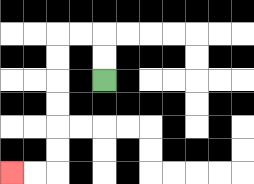{'start': '[4, 3]', 'end': '[0, 7]', 'path_directions': 'U,U,L,L,D,D,D,D,D,D,L,L', 'path_coordinates': '[[4, 3], [4, 2], [4, 1], [3, 1], [2, 1], [2, 2], [2, 3], [2, 4], [2, 5], [2, 6], [2, 7], [1, 7], [0, 7]]'}